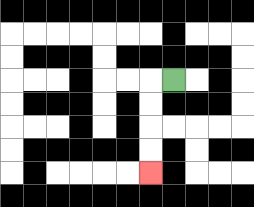{'start': '[7, 3]', 'end': '[6, 7]', 'path_directions': 'L,D,D,D,D', 'path_coordinates': '[[7, 3], [6, 3], [6, 4], [6, 5], [6, 6], [6, 7]]'}